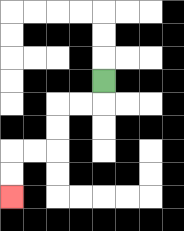{'start': '[4, 3]', 'end': '[0, 8]', 'path_directions': 'D,L,L,D,D,L,L,D,D', 'path_coordinates': '[[4, 3], [4, 4], [3, 4], [2, 4], [2, 5], [2, 6], [1, 6], [0, 6], [0, 7], [0, 8]]'}